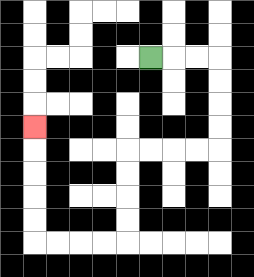{'start': '[6, 2]', 'end': '[1, 5]', 'path_directions': 'R,R,R,D,D,D,D,L,L,L,L,D,D,D,D,L,L,L,L,U,U,U,U,U', 'path_coordinates': '[[6, 2], [7, 2], [8, 2], [9, 2], [9, 3], [9, 4], [9, 5], [9, 6], [8, 6], [7, 6], [6, 6], [5, 6], [5, 7], [5, 8], [5, 9], [5, 10], [4, 10], [3, 10], [2, 10], [1, 10], [1, 9], [1, 8], [1, 7], [1, 6], [1, 5]]'}